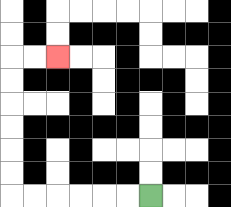{'start': '[6, 8]', 'end': '[2, 2]', 'path_directions': 'L,L,L,L,L,L,U,U,U,U,U,U,R,R', 'path_coordinates': '[[6, 8], [5, 8], [4, 8], [3, 8], [2, 8], [1, 8], [0, 8], [0, 7], [0, 6], [0, 5], [0, 4], [0, 3], [0, 2], [1, 2], [2, 2]]'}